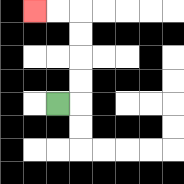{'start': '[2, 4]', 'end': '[1, 0]', 'path_directions': 'R,U,U,U,U,L,L', 'path_coordinates': '[[2, 4], [3, 4], [3, 3], [3, 2], [3, 1], [3, 0], [2, 0], [1, 0]]'}